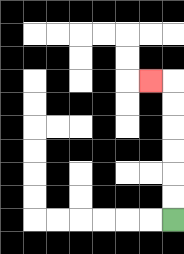{'start': '[7, 9]', 'end': '[6, 3]', 'path_directions': 'U,U,U,U,U,U,L', 'path_coordinates': '[[7, 9], [7, 8], [7, 7], [7, 6], [7, 5], [7, 4], [7, 3], [6, 3]]'}